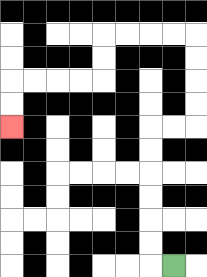{'start': '[7, 11]', 'end': '[0, 5]', 'path_directions': 'L,U,U,U,U,U,U,R,R,U,U,U,U,L,L,L,L,D,D,L,L,L,L,D,D', 'path_coordinates': '[[7, 11], [6, 11], [6, 10], [6, 9], [6, 8], [6, 7], [6, 6], [6, 5], [7, 5], [8, 5], [8, 4], [8, 3], [8, 2], [8, 1], [7, 1], [6, 1], [5, 1], [4, 1], [4, 2], [4, 3], [3, 3], [2, 3], [1, 3], [0, 3], [0, 4], [0, 5]]'}